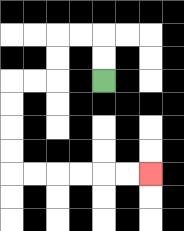{'start': '[4, 3]', 'end': '[6, 7]', 'path_directions': 'U,U,L,L,D,D,L,L,D,D,D,D,R,R,R,R,R,R', 'path_coordinates': '[[4, 3], [4, 2], [4, 1], [3, 1], [2, 1], [2, 2], [2, 3], [1, 3], [0, 3], [0, 4], [0, 5], [0, 6], [0, 7], [1, 7], [2, 7], [3, 7], [4, 7], [5, 7], [6, 7]]'}